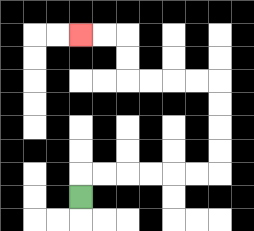{'start': '[3, 8]', 'end': '[3, 1]', 'path_directions': 'U,R,R,R,R,R,R,U,U,U,U,L,L,L,L,U,U,L,L', 'path_coordinates': '[[3, 8], [3, 7], [4, 7], [5, 7], [6, 7], [7, 7], [8, 7], [9, 7], [9, 6], [9, 5], [9, 4], [9, 3], [8, 3], [7, 3], [6, 3], [5, 3], [5, 2], [5, 1], [4, 1], [3, 1]]'}